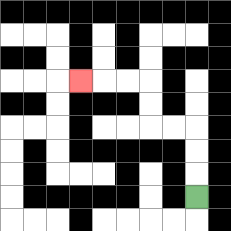{'start': '[8, 8]', 'end': '[3, 3]', 'path_directions': 'U,U,U,L,L,U,U,L,L,L', 'path_coordinates': '[[8, 8], [8, 7], [8, 6], [8, 5], [7, 5], [6, 5], [6, 4], [6, 3], [5, 3], [4, 3], [3, 3]]'}